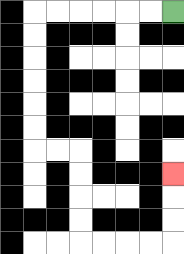{'start': '[7, 0]', 'end': '[7, 7]', 'path_directions': 'L,L,L,L,L,L,D,D,D,D,D,D,R,R,D,D,D,D,R,R,R,R,U,U,U', 'path_coordinates': '[[7, 0], [6, 0], [5, 0], [4, 0], [3, 0], [2, 0], [1, 0], [1, 1], [1, 2], [1, 3], [1, 4], [1, 5], [1, 6], [2, 6], [3, 6], [3, 7], [3, 8], [3, 9], [3, 10], [4, 10], [5, 10], [6, 10], [7, 10], [7, 9], [7, 8], [7, 7]]'}